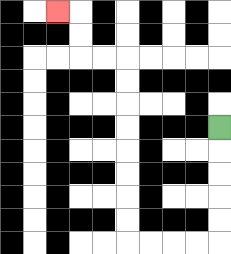{'start': '[9, 5]', 'end': '[2, 0]', 'path_directions': 'D,D,D,D,D,L,L,L,L,U,U,U,U,U,U,U,U,L,L,U,U,L', 'path_coordinates': '[[9, 5], [9, 6], [9, 7], [9, 8], [9, 9], [9, 10], [8, 10], [7, 10], [6, 10], [5, 10], [5, 9], [5, 8], [5, 7], [5, 6], [5, 5], [5, 4], [5, 3], [5, 2], [4, 2], [3, 2], [3, 1], [3, 0], [2, 0]]'}